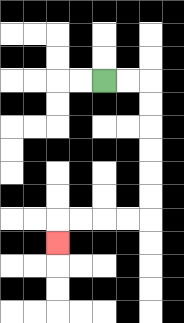{'start': '[4, 3]', 'end': '[2, 10]', 'path_directions': 'R,R,D,D,D,D,D,D,L,L,L,L,D', 'path_coordinates': '[[4, 3], [5, 3], [6, 3], [6, 4], [6, 5], [6, 6], [6, 7], [6, 8], [6, 9], [5, 9], [4, 9], [3, 9], [2, 9], [2, 10]]'}